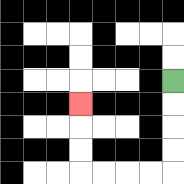{'start': '[7, 3]', 'end': '[3, 4]', 'path_directions': 'D,D,D,D,L,L,L,L,U,U,U', 'path_coordinates': '[[7, 3], [7, 4], [7, 5], [7, 6], [7, 7], [6, 7], [5, 7], [4, 7], [3, 7], [3, 6], [3, 5], [3, 4]]'}